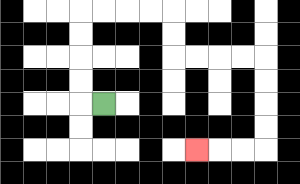{'start': '[4, 4]', 'end': '[8, 6]', 'path_directions': 'L,U,U,U,U,R,R,R,R,D,D,R,R,R,R,D,D,D,D,L,L,L', 'path_coordinates': '[[4, 4], [3, 4], [3, 3], [3, 2], [3, 1], [3, 0], [4, 0], [5, 0], [6, 0], [7, 0], [7, 1], [7, 2], [8, 2], [9, 2], [10, 2], [11, 2], [11, 3], [11, 4], [11, 5], [11, 6], [10, 6], [9, 6], [8, 6]]'}